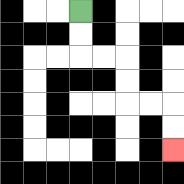{'start': '[3, 0]', 'end': '[7, 6]', 'path_directions': 'D,D,R,R,D,D,R,R,D,D', 'path_coordinates': '[[3, 0], [3, 1], [3, 2], [4, 2], [5, 2], [5, 3], [5, 4], [6, 4], [7, 4], [7, 5], [7, 6]]'}